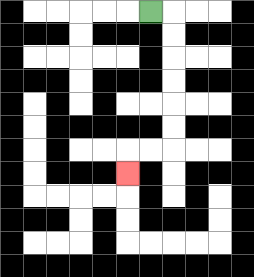{'start': '[6, 0]', 'end': '[5, 7]', 'path_directions': 'R,D,D,D,D,D,D,L,L,D', 'path_coordinates': '[[6, 0], [7, 0], [7, 1], [7, 2], [7, 3], [7, 4], [7, 5], [7, 6], [6, 6], [5, 6], [5, 7]]'}